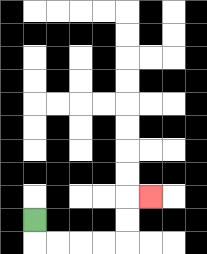{'start': '[1, 9]', 'end': '[6, 8]', 'path_directions': 'D,R,R,R,R,U,U,R', 'path_coordinates': '[[1, 9], [1, 10], [2, 10], [3, 10], [4, 10], [5, 10], [5, 9], [5, 8], [6, 8]]'}